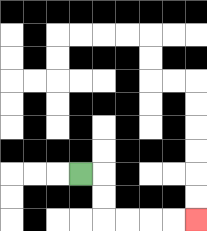{'start': '[3, 7]', 'end': '[8, 9]', 'path_directions': 'R,D,D,R,R,R,R', 'path_coordinates': '[[3, 7], [4, 7], [4, 8], [4, 9], [5, 9], [6, 9], [7, 9], [8, 9]]'}